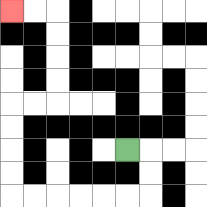{'start': '[5, 6]', 'end': '[0, 0]', 'path_directions': 'R,D,D,L,L,L,L,L,L,U,U,U,U,R,R,U,U,U,U,L,L', 'path_coordinates': '[[5, 6], [6, 6], [6, 7], [6, 8], [5, 8], [4, 8], [3, 8], [2, 8], [1, 8], [0, 8], [0, 7], [0, 6], [0, 5], [0, 4], [1, 4], [2, 4], [2, 3], [2, 2], [2, 1], [2, 0], [1, 0], [0, 0]]'}